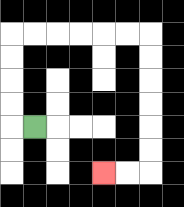{'start': '[1, 5]', 'end': '[4, 7]', 'path_directions': 'L,U,U,U,U,R,R,R,R,R,R,D,D,D,D,D,D,L,L', 'path_coordinates': '[[1, 5], [0, 5], [0, 4], [0, 3], [0, 2], [0, 1], [1, 1], [2, 1], [3, 1], [4, 1], [5, 1], [6, 1], [6, 2], [6, 3], [6, 4], [6, 5], [6, 6], [6, 7], [5, 7], [4, 7]]'}